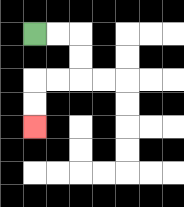{'start': '[1, 1]', 'end': '[1, 5]', 'path_directions': 'R,R,D,D,L,L,D,D', 'path_coordinates': '[[1, 1], [2, 1], [3, 1], [3, 2], [3, 3], [2, 3], [1, 3], [1, 4], [1, 5]]'}